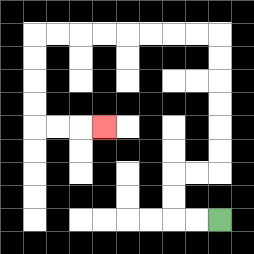{'start': '[9, 9]', 'end': '[4, 5]', 'path_directions': 'L,L,U,U,R,R,U,U,U,U,U,U,L,L,L,L,L,L,L,L,D,D,D,D,R,R,R', 'path_coordinates': '[[9, 9], [8, 9], [7, 9], [7, 8], [7, 7], [8, 7], [9, 7], [9, 6], [9, 5], [9, 4], [9, 3], [9, 2], [9, 1], [8, 1], [7, 1], [6, 1], [5, 1], [4, 1], [3, 1], [2, 1], [1, 1], [1, 2], [1, 3], [1, 4], [1, 5], [2, 5], [3, 5], [4, 5]]'}